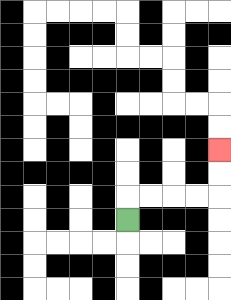{'start': '[5, 9]', 'end': '[9, 6]', 'path_directions': 'U,R,R,R,R,U,U', 'path_coordinates': '[[5, 9], [5, 8], [6, 8], [7, 8], [8, 8], [9, 8], [9, 7], [9, 6]]'}